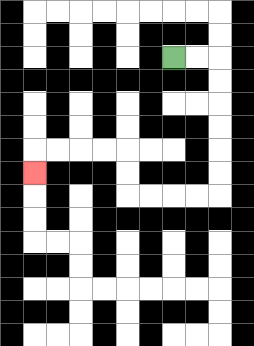{'start': '[7, 2]', 'end': '[1, 7]', 'path_directions': 'R,R,D,D,D,D,D,D,L,L,L,L,U,U,L,L,L,L,D', 'path_coordinates': '[[7, 2], [8, 2], [9, 2], [9, 3], [9, 4], [9, 5], [9, 6], [9, 7], [9, 8], [8, 8], [7, 8], [6, 8], [5, 8], [5, 7], [5, 6], [4, 6], [3, 6], [2, 6], [1, 6], [1, 7]]'}